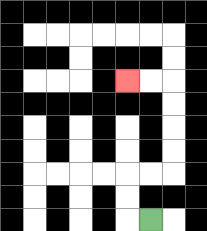{'start': '[6, 9]', 'end': '[5, 3]', 'path_directions': 'L,U,U,R,R,U,U,U,U,L,L', 'path_coordinates': '[[6, 9], [5, 9], [5, 8], [5, 7], [6, 7], [7, 7], [7, 6], [7, 5], [7, 4], [7, 3], [6, 3], [5, 3]]'}